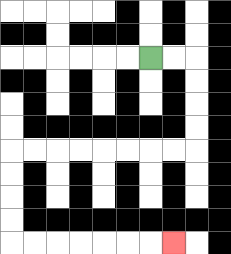{'start': '[6, 2]', 'end': '[7, 10]', 'path_directions': 'R,R,D,D,D,D,L,L,L,L,L,L,L,L,D,D,D,D,R,R,R,R,R,R,R', 'path_coordinates': '[[6, 2], [7, 2], [8, 2], [8, 3], [8, 4], [8, 5], [8, 6], [7, 6], [6, 6], [5, 6], [4, 6], [3, 6], [2, 6], [1, 6], [0, 6], [0, 7], [0, 8], [0, 9], [0, 10], [1, 10], [2, 10], [3, 10], [4, 10], [5, 10], [6, 10], [7, 10]]'}